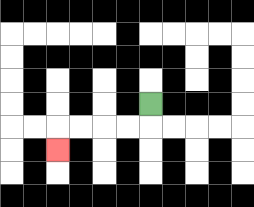{'start': '[6, 4]', 'end': '[2, 6]', 'path_directions': 'D,L,L,L,L,D', 'path_coordinates': '[[6, 4], [6, 5], [5, 5], [4, 5], [3, 5], [2, 5], [2, 6]]'}